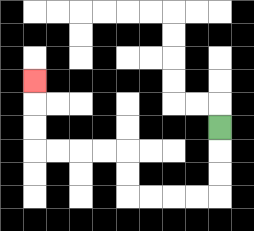{'start': '[9, 5]', 'end': '[1, 3]', 'path_directions': 'D,D,D,L,L,L,L,U,U,L,L,L,L,U,U,U', 'path_coordinates': '[[9, 5], [9, 6], [9, 7], [9, 8], [8, 8], [7, 8], [6, 8], [5, 8], [5, 7], [5, 6], [4, 6], [3, 6], [2, 6], [1, 6], [1, 5], [1, 4], [1, 3]]'}